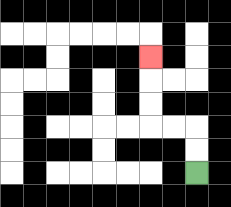{'start': '[8, 7]', 'end': '[6, 2]', 'path_directions': 'U,U,L,L,U,U,U', 'path_coordinates': '[[8, 7], [8, 6], [8, 5], [7, 5], [6, 5], [6, 4], [6, 3], [6, 2]]'}